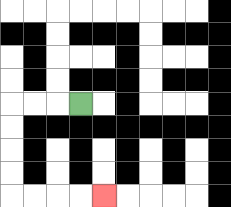{'start': '[3, 4]', 'end': '[4, 8]', 'path_directions': 'L,L,L,D,D,D,D,R,R,R,R', 'path_coordinates': '[[3, 4], [2, 4], [1, 4], [0, 4], [0, 5], [0, 6], [0, 7], [0, 8], [1, 8], [2, 8], [3, 8], [4, 8]]'}